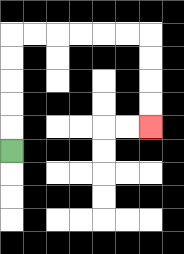{'start': '[0, 6]', 'end': '[6, 5]', 'path_directions': 'U,U,U,U,U,R,R,R,R,R,R,D,D,D,D', 'path_coordinates': '[[0, 6], [0, 5], [0, 4], [0, 3], [0, 2], [0, 1], [1, 1], [2, 1], [3, 1], [4, 1], [5, 1], [6, 1], [6, 2], [6, 3], [6, 4], [6, 5]]'}